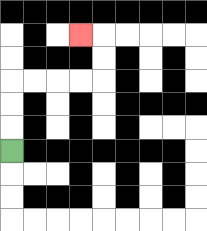{'start': '[0, 6]', 'end': '[3, 1]', 'path_directions': 'U,U,U,R,R,R,R,U,U,L', 'path_coordinates': '[[0, 6], [0, 5], [0, 4], [0, 3], [1, 3], [2, 3], [3, 3], [4, 3], [4, 2], [4, 1], [3, 1]]'}